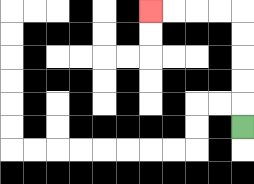{'start': '[10, 5]', 'end': '[6, 0]', 'path_directions': 'U,U,U,U,U,L,L,L,L', 'path_coordinates': '[[10, 5], [10, 4], [10, 3], [10, 2], [10, 1], [10, 0], [9, 0], [8, 0], [7, 0], [6, 0]]'}